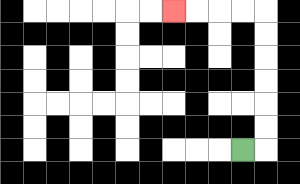{'start': '[10, 6]', 'end': '[7, 0]', 'path_directions': 'R,U,U,U,U,U,U,L,L,L,L', 'path_coordinates': '[[10, 6], [11, 6], [11, 5], [11, 4], [11, 3], [11, 2], [11, 1], [11, 0], [10, 0], [9, 0], [8, 0], [7, 0]]'}